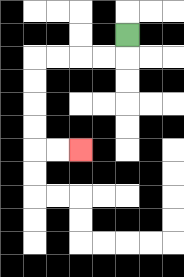{'start': '[5, 1]', 'end': '[3, 6]', 'path_directions': 'D,L,L,L,L,D,D,D,D,R,R', 'path_coordinates': '[[5, 1], [5, 2], [4, 2], [3, 2], [2, 2], [1, 2], [1, 3], [1, 4], [1, 5], [1, 6], [2, 6], [3, 6]]'}